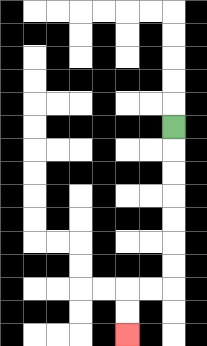{'start': '[7, 5]', 'end': '[5, 14]', 'path_directions': 'D,D,D,D,D,D,D,L,L,D,D', 'path_coordinates': '[[7, 5], [7, 6], [7, 7], [7, 8], [7, 9], [7, 10], [7, 11], [7, 12], [6, 12], [5, 12], [5, 13], [5, 14]]'}